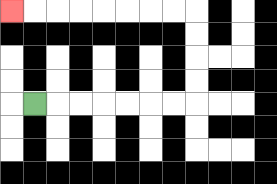{'start': '[1, 4]', 'end': '[0, 0]', 'path_directions': 'R,R,R,R,R,R,R,U,U,U,U,L,L,L,L,L,L,L,L', 'path_coordinates': '[[1, 4], [2, 4], [3, 4], [4, 4], [5, 4], [6, 4], [7, 4], [8, 4], [8, 3], [8, 2], [8, 1], [8, 0], [7, 0], [6, 0], [5, 0], [4, 0], [3, 0], [2, 0], [1, 0], [0, 0]]'}